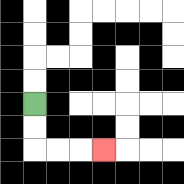{'start': '[1, 4]', 'end': '[4, 6]', 'path_directions': 'D,D,R,R,R', 'path_coordinates': '[[1, 4], [1, 5], [1, 6], [2, 6], [3, 6], [4, 6]]'}